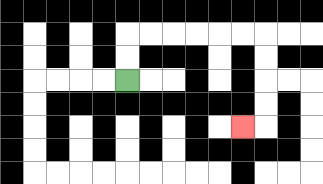{'start': '[5, 3]', 'end': '[10, 5]', 'path_directions': 'U,U,R,R,R,R,R,R,D,D,D,D,L', 'path_coordinates': '[[5, 3], [5, 2], [5, 1], [6, 1], [7, 1], [8, 1], [9, 1], [10, 1], [11, 1], [11, 2], [11, 3], [11, 4], [11, 5], [10, 5]]'}